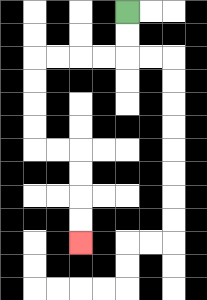{'start': '[5, 0]', 'end': '[3, 10]', 'path_directions': 'D,D,L,L,L,L,D,D,D,D,R,R,D,D,D,D', 'path_coordinates': '[[5, 0], [5, 1], [5, 2], [4, 2], [3, 2], [2, 2], [1, 2], [1, 3], [1, 4], [1, 5], [1, 6], [2, 6], [3, 6], [3, 7], [3, 8], [3, 9], [3, 10]]'}